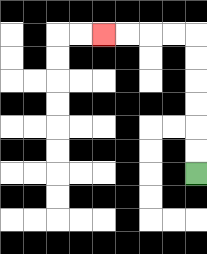{'start': '[8, 7]', 'end': '[4, 1]', 'path_directions': 'U,U,U,U,U,U,L,L,L,L', 'path_coordinates': '[[8, 7], [8, 6], [8, 5], [8, 4], [8, 3], [8, 2], [8, 1], [7, 1], [6, 1], [5, 1], [4, 1]]'}